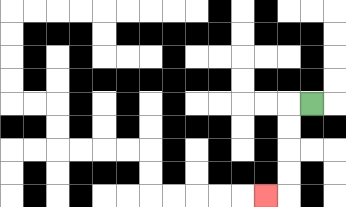{'start': '[13, 4]', 'end': '[11, 8]', 'path_directions': 'L,D,D,D,D,L', 'path_coordinates': '[[13, 4], [12, 4], [12, 5], [12, 6], [12, 7], [12, 8], [11, 8]]'}